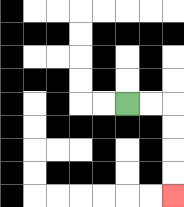{'start': '[5, 4]', 'end': '[7, 8]', 'path_directions': 'R,R,D,D,D,D', 'path_coordinates': '[[5, 4], [6, 4], [7, 4], [7, 5], [7, 6], [7, 7], [7, 8]]'}